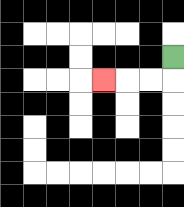{'start': '[7, 2]', 'end': '[4, 3]', 'path_directions': 'D,L,L,L', 'path_coordinates': '[[7, 2], [7, 3], [6, 3], [5, 3], [4, 3]]'}